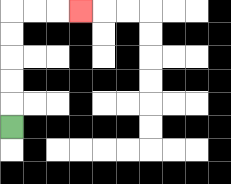{'start': '[0, 5]', 'end': '[3, 0]', 'path_directions': 'U,U,U,U,U,R,R,R', 'path_coordinates': '[[0, 5], [0, 4], [0, 3], [0, 2], [0, 1], [0, 0], [1, 0], [2, 0], [3, 0]]'}